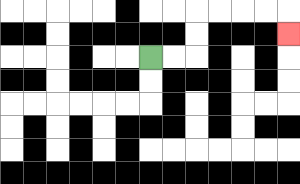{'start': '[6, 2]', 'end': '[12, 1]', 'path_directions': 'R,R,U,U,R,R,R,R,D', 'path_coordinates': '[[6, 2], [7, 2], [8, 2], [8, 1], [8, 0], [9, 0], [10, 0], [11, 0], [12, 0], [12, 1]]'}